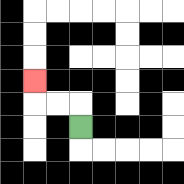{'start': '[3, 5]', 'end': '[1, 3]', 'path_directions': 'U,L,L,U', 'path_coordinates': '[[3, 5], [3, 4], [2, 4], [1, 4], [1, 3]]'}